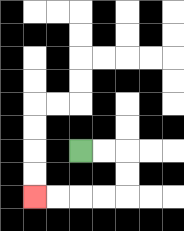{'start': '[3, 6]', 'end': '[1, 8]', 'path_directions': 'R,R,D,D,L,L,L,L', 'path_coordinates': '[[3, 6], [4, 6], [5, 6], [5, 7], [5, 8], [4, 8], [3, 8], [2, 8], [1, 8]]'}